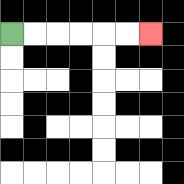{'start': '[0, 1]', 'end': '[6, 1]', 'path_directions': 'R,R,R,R,R,R', 'path_coordinates': '[[0, 1], [1, 1], [2, 1], [3, 1], [4, 1], [5, 1], [6, 1]]'}